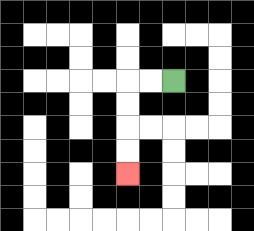{'start': '[7, 3]', 'end': '[5, 7]', 'path_directions': 'L,L,D,D,D,D', 'path_coordinates': '[[7, 3], [6, 3], [5, 3], [5, 4], [5, 5], [5, 6], [5, 7]]'}